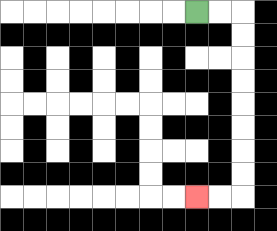{'start': '[8, 0]', 'end': '[8, 8]', 'path_directions': 'R,R,D,D,D,D,D,D,D,D,L,L', 'path_coordinates': '[[8, 0], [9, 0], [10, 0], [10, 1], [10, 2], [10, 3], [10, 4], [10, 5], [10, 6], [10, 7], [10, 8], [9, 8], [8, 8]]'}